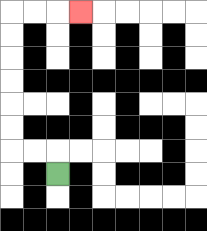{'start': '[2, 7]', 'end': '[3, 0]', 'path_directions': 'U,L,L,U,U,U,U,U,U,R,R,R', 'path_coordinates': '[[2, 7], [2, 6], [1, 6], [0, 6], [0, 5], [0, 4], [0, 3], [0, 2], [0, 1], [0, 0], [1, 0], [2, 0], [3, 0]]'}